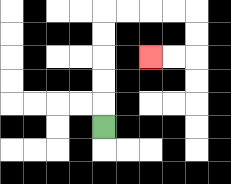{'start': '[4, 5]', 'end': '[6, 2]', 'path_directions': 'U,U,U,U,U,R,R,R,R,D,D,L,L', 'path_coordinates': '[[4, 5], [4, 4], [4, 3], [4, 2], [4, 1], [4, 0], [5, 0], [6, 0], [7, 0], [8, 0], [8, 1], [8, 2], [7, 2], [6, 2]]'}